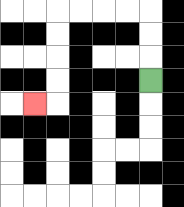{'start': '[6, 3]', 'end': '[1, 4]', 'path_directions': 'U,U,U,L,L,L,L,D,D,D,D,L', 'path_coordinates': '[[6, 3], [6, 2], [6, 1], [6, 0], [5, 0], [4, 0], [3, 0], [2, 0], [2, 1], [2, 2], [2, 3], [2, 4], [1, 4]]'}